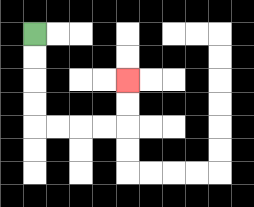{'start': '[1, 1]', 'end': '[5, 3]', 'path_directions': 'D,D,D,D,R,R,R,R,U,U', 'path_coordinates': '[[1, 1], [1, 2], [1, 3], [1, 4], [1, 5], [2, 5], [3, 5], [4, 5], [5, 5], [5, 4], [5, 3]]'}